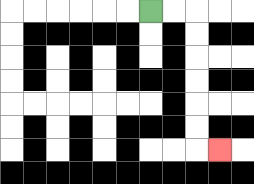{'start': '[6, 0]', 'end': '[9, 6]', 'path_directions': 'R,R,D,D,D,D,D,D,R', 'path_coordinates': '[[6, 0], [7, 0], [8, 0], [8, 1], [8, 2], [8, 3], [8, 4], [8, 5], [8, 6], [9, 6]]'}